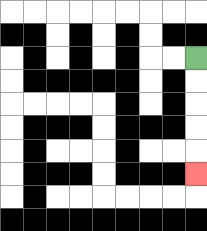{'start': '[8, 2]', 'end': '[8, 7]', 'path_directions': 'D,D,D,D,D', 'path_coordinates': '[[8, 2], [8, 3], [8, 4], [8, 5], [8, 6], [8, 7]]'}